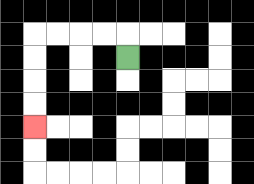{'start': '[5, 2]', 'end': '[1, 5]', 'path_directions': 'U,L,L,L,L,D,D,D,D', 'path_coordinates': '[[5, 2], [5, 1], [4, 1], [3, 1], [2, 1], [1, 1], [1, 2], [1, 3], [1, 4], [1, 5]]'}